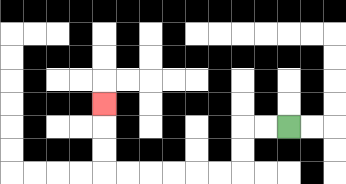{'start': '[12, 5]', 'end': '[4, 4]', 'path_directions': 'L,L,D,D,L,L,L,L,L,L,U,U,U', 'path_coordinates': '[[12, 5], [11, 5], [10, 5], [10, 6], [10, 7], [9, 7], [8, 7], [7, 7], [6, 7], [5, 7], [4, 7], [4, 6], [4, 5], [4, 4]]'}